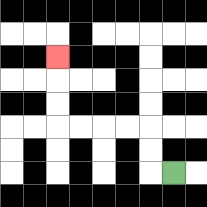{'start': '[7, 7]', 'end': '[2, 2]', 'path_directions': 'L,U,U,L,L,L,L,U,U,U', 'path_coordinates': '[[7, 7], [6, 7], [6, 6], [6, 5], [5, 5], [4, 5], [3, 5], [2, 5], [2, 4], [2, 3], [2, 2]]'}